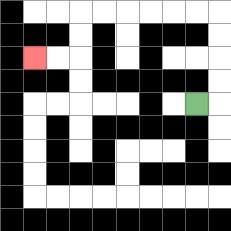{'start': '[8, 4]', 'end': '[1, 2]', 'path_directions': 'R,U,U,U,U,L,L,L,L,L,L,D,D,L,L', 'path_coordinates': '[[8, 4], [9, 4], [9, 3], [9, 2], [9, 1], [9, 0], [8, 0], [7, 0], [6, 0], [5, 0], [4, 0], [3, 0], [3, 1], [3, 2], [2, 2], [1, 2]]'}